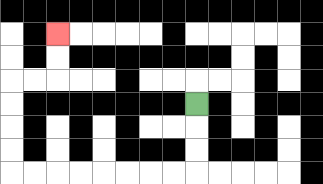{'start': '[8, 4]', 'end': '[2, 1]', 'path_directions': 'D,D,D,L,L,L,L,L,L,L,L,U,U,U,U,R,R,U,U', 'path_coordinates': '[[8, 4], [8, 5], [8, 6], [8, 7], [7, 7], [6, 7], [5, 7], [4, 7], [3, 7], [2, 7], [1, 7], [0, 7], [0, 6], [0, 5], [0, 4], [0, 3], [1, 3], [2, 3], [2, 2], [2, 1]]'}